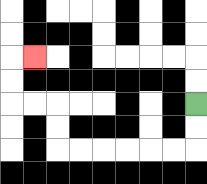{'start': '[8, 4]', 'end': '[1, 2]', 'path_directions': 'D,D,L,L,L,L,L,L,U,U,L,L,U,U,R', 'path_coordinates': '[[8, 4], [8, 5], [8, 6], [7, 6], [6, 6], [5, 6], [4, 6], [3, 6], [2, 6], [2, 5], [2, 4], [1, 4], [0, 4], [0, 3], [0, 2], [1, 2]]'}